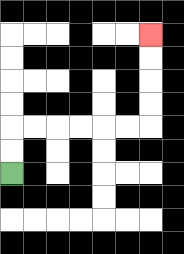{'start': '[0, 7]', 'end': '[6, 1]', 'path_directions': 'U,U,R,R,R,R,R,R,U,U,U,U', 'path_coordinates': '[[0, 7], [0, 6], [0, 5], [1, 5], [2, 5], [3, 5], [4, 5], [5, 5], [6, 5], [6, 4], [6, 3], [6, 2], [6, 1]]'}